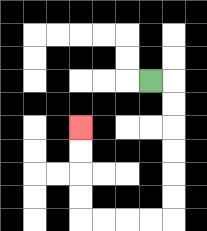{'start': '[6, 3]', 'end': '[3, 5]', 'path_directions': 'R,D,D,D,D,D,D,L,L,L,L,U,U,U,U', 'path_coordinates': '[[6, 3], [7, 3], [7, 4], [7, 5], [7, 6], [7, 7], [7, 8], [7, 9], [6, 9], [5, 9], [4, 9], [3, 9], [3, 8], [3, 7], [3, 6], [3, 5]]'}